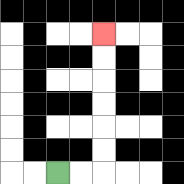{'start': '[2, 7]', 'end': '[4, 1]', 'path_directions': 'R,R,U,U,U,U,U,U', 'path_coordinates': '[[2, 7], [3, 7], [4, 7], [4, 6], [4, 5], [4, 4], [4, 3], [4, 2], [4, 1]]'}